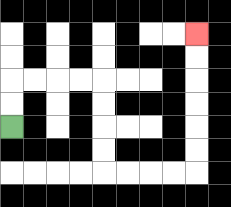{'start': '[0, 5]', 'end': '[8, 1]', 'path_directions': 'U,U,R,R,R,R,D,D,D,D,R,R,R,R,U,U,U,U,U,U', 'path_coordinates': '[[0, 5], [0, 4], [0, 3], [1, 3], [2, 3], [3, 3], [4, 3], [4, 4], [4, 5], [4, 6], [4, 7], [5, 7], [6, 7], [7, 7], [8, 7], [8, 6], [8, 5], [8, 4], [8, 3], [8, 2], [8, 1]]'}